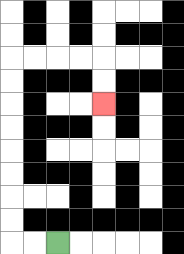{'start': '[2, 10]', 'end': '[4, 4]', 'path_directions': 'L,L,U,U,U,U,U,U,U,U,R,R,R,R,D,D', 'path_coordinates': '[[2, 10], [1, 10], [0, 10], [0, 9], [0, 8], [0, 7], [0, 6], [0, 5], [0, 4], [0, 3], [0, 2], [1, 2], [2, 2], [3, 2], [4, 2], [4, 3], [4, 4]]'}